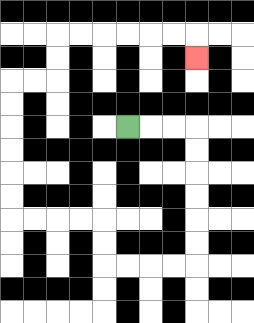{'start': '[5, 5]', 'end': '[8, 2]', 'path_directions': 'R,R,R,D,D,D,D,D,D,L,L,L,L,U,U,L,L,L,L,U,U,U,U,U,U,R,R,U,U,R,R,R,R,R,R,D', 'path_coordinates': '[[5, 5], [6, 5], [7, 5], [8, 5], [8, 6], [8, 7], [8, 8], [8, 9], [8, 10], [8, 11], [7, 11], [6, 11], [5, 11], [4, 11], [4, 10], [4, 9], [3, 9], [2, 9], [1, 9], [0, 9], [0, 8], [0, 7], [0, 6], [0, 5], [0, 4], [0, 3], [1, 3], [2, 3], [2, 2], [2, 1], [3, 1], [4, 1], [5, 1], [6, 1], [7, 1], [8, 1], [8, 2]]'}